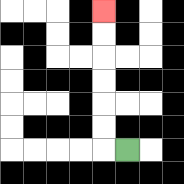{'start': '[5, 6]', 'end': '[4, 0]', 'path_directions': 'L,U,U,U,U,U,U', 'path_coordinates': '[[5, 6], [4, 6], [4, 5], [4, 4], [4, 3], [4, 2], [4, 1], [4, 0]]'}